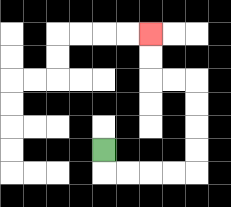{'start': '[4, 6]', 'end': '[6, 1]', 'path_directions': 'D,R,R,R,R,U,U,U,U,L,L,U,U', 'path_coordinates': '[[4, 6], [4, 7], [5, 7], [6, 7], [7, 7], [8, 7], [8, 6], [8, 5], [8, 4], [8, 3], [7, 3], [6, 3], [6, 2], [6, 1]]'}